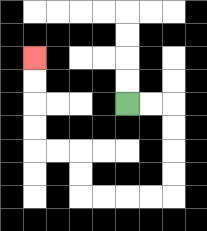{'start': '[5, 4]', 'end': '[1, 2]', 'path_directions': 'R,R,D,D,D,D,L,L,L,L,U,U,L,L,U,U,U,U', 'path_coordinates': '[[5, 4], [6, 4], [7, 4], [7, 5], [7, 6], [7, 7], [7, 8], [6, 8], [5, 8], [4, 8], [3, 8], [3, 7], [3, 6], [2, 6], [1, 6], [1, 5], [1, 4], [1, 3], [1, 2]]'}